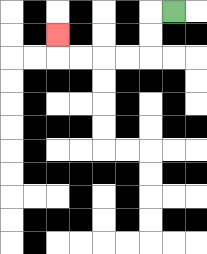{'start': '[7, 0]', 'end': '[2, 1]', 'path_directions': 'L,D,D,L,L,L,L,U', 'path_coordinates': '[[7, 0], [6, 0], [6, 1], [6, 2], [5, 2], [4, 2], [3, 2], [2, 2], [2, 1]]'}